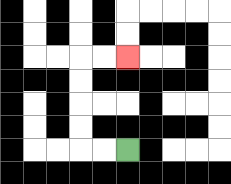{'start': '[5, 6]', 'end': '[5, 2]', 'path_directions': 'L,L,U,U,U,U,R,R', 'path_coordinates': '[[5, 6], [4, 6], [3, 6], [3, 5], [3, 4], [3, 3], [3, 2], [4, 2], [5, 2]]'}